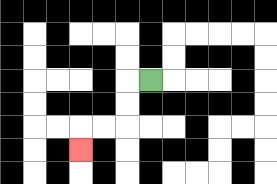{'start': '[6, 3]', 'end': '[3, 6]', 'path_directions': 'L,D,D,L,L,D', 'path_coordinates': '[[6, 3], [5, 3], [5, 4], [5, 5], [4, 5], [3, 5], [3, 6]]'}